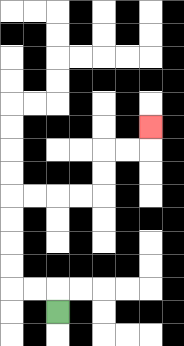{'start': '[2, 13]', 'end': '[6, 5]', 'path_directions': 'U,L,L,U,U,U,U,R,R,R,R,U,U,R,R,U', 'path_coordinates': '[[2, 13], [2, 12], [1, 12], [0, 12], [0, 11], [0, 10], [0, 9], [0, 8], [1, 8], [2, 8], [3, 8], [4, 8], [4, 7], [4, 6], [5, 6], [6, 6], [6, 5]]'}